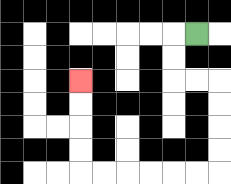{'start': '[8, 1]', 'end': '[3, 3]', 'path_directions': 'L,D,D,R,R,D,D,D,D,L,L,L,L,L,L,U,U,U,U', 'path_coordinates': '[[8, 1], [7, 1], [7, 2], [7, 3], [8, 3], [9, 3], [9, 4], [9, 5], [9, 6], [9, 7], [8, 7], [7, 7], [6, 7], [5, 7], [4, 7], [3, 7], [3, 6], [3, 5], [3, 4], [3, 3]]'}